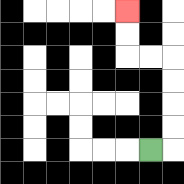{'start': '[6, 6]', 'end': '[5, 0]', 'path_directions': 'R,U,U,U,U,L,L,U,U', 'path_coordinates': '[[6, 6], [7, 6], [7, 5], [7, 4], [7, 3], [7, 2], [6, 2], [5, 2], [5, 1], [5, 0]]'}